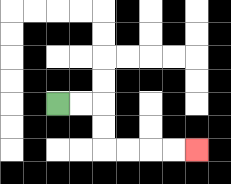{'start': '[2, 4]', 'end': '[8, 6]', 'path_directions': 'R,R,D,D,R,R,R,R', 'path_coordinates': '[[2, 4], [3, 4], [4, 4], [4, 5], [4, 6], [5, 6], [6, 6], [7, 6], [8, 6]]'}